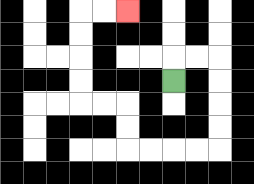{'start': '[7, 3]', 'end': '[5, 0]', 'path_directions': 'U,R,R,D,D,D,D,L,L,L,L,U,U,L,L,U,U,U,U,R,R', 'path_coordinates': '[[7, 3], [7, 2], [8, 2], [9, 2], [9, 3], [9, 4], [9, 5], [9, 6], [8, 6], [7, 6], [6, 6], [5, 6], [5, 5], [5, 4], [4, 4], [3, 4], [3, 3], [3, 2], [3, 1], [3, 0], [4, 0], [5, 0]]'}